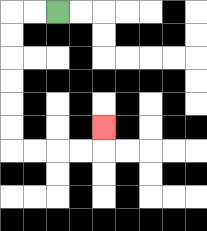{'start': '[2, 0]', 'end': '[4, 5]', 'path_directions': 'L,L,D,D,D,D,D,D,R,R,R,R,U', 'path_coordinates': '[[2, 0], [1, 0], [0, 0], [0, 1], [0, 2], [0, 3], [0, 4], [0, 5], [0, 6], [1, 6], [2, 6], [3, 6], [4, 6], [4, 5]]'}